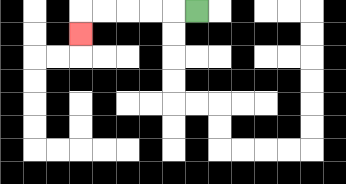{'start': '[8, 0]', 'end': '[3, 1]', 'path_directions': 'L,L,L,L,L,D', 'path_coordinates': '[[8, 0], [7, 0], [6, 0], [5, 0], [4, 0], [3, 0], [3, 1]]'}